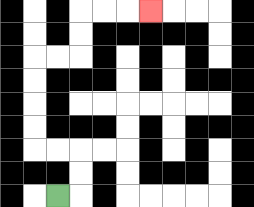{'start': '[2, 8]', 'end': '[6, 0]', 'path_directions': 'R,U,U,L,L,U,U,U,U,R,R,U,U,R,R,R', 'path_coordinates': '[[2, 8], [3, 8], [3, 7], [3, 6], [2, 6], [1, 6], [1, 5], [1, 4], [1, 3], [1, 2], [2, 2], [3, 2], [3, 1], [3, 0], [4, 0], [5, 0], [6, 0]]'}